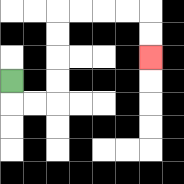{'start': '[0, 3]', 'end': '[6, 2]', 'path_directions': 'D,R,R,U,U,U,U,R,R,R,R,D,D', 'path_coordinates': '[[0, 3], [0, 4], [1, 4], [2, 4], [2, 3], [2, 2], [2, 1], [2, 0], [3, 0], [4, 0], [5, 0], [6, 0], [6, 1], [6, 2]]'}